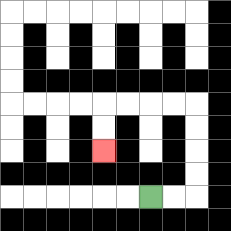{'start': '[6, 8]', 'end': '[4, 6]', 'path_directions': 'R,R,U,U,U,U,L,L,L,L,D,D', 'path_coordinates': '[[6, 8], [7, 8], [8, 8], [8, 7], [8, 6], [8, 5], [8, 4], [7, 4], [6, 4], [5, 4], [4, 4], [4, 5], [4, 6]]'}